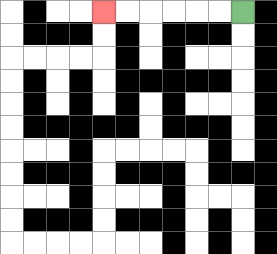{'start': '[10, 0]', 'end': '[4, 0]', 'path_directions': 'L,L,L,L,L,L', 'path_coordinates': '[[10, 0], [9, 0], [8, 0], [7, 0], [6, 0], [5, 0], [4, 0]]'}